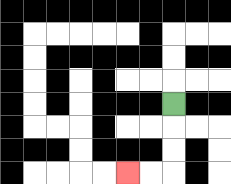{'start': '[7, 4]', 'end': '[5, 7]', 'path_directions': 'D,D,D,L,L', 'path_coordinates': '[[7, 4], [7, 5], [7, 6], [7, 7], [6, 7], [5, 7]]'}